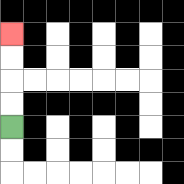{'start': '[0, 5]', 'end': '[0, 1]', 'path_directions': 'U,U,U,U', 'path_coordinates': '[[0, 5], [0, 4], [0, 3], [0, 2], [0, 1]]'}